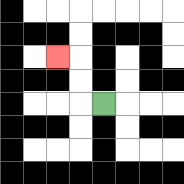{'start': '[4, 4]', 'end': '[2, 2]', 'path_directions': 'L,U,U,L', 'path_coordinates': '[[4, 4], [3, 4], [3, 3], [3, 2], [2, 2]]'}